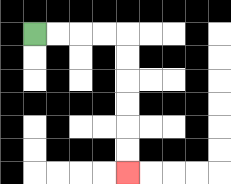{'start': '[1, 1]', 'end': '[5, 7]', 'path_directions': 'R,R,R,R,D,D,D,D,D,D', 'path_coordinates': '[[1, 1], [2, 1], [3, 1], [4, 1], [5, 1], [5, 2], [5, 3], [5, 4], [5, 5], [5, 6], [5, 7]]'}